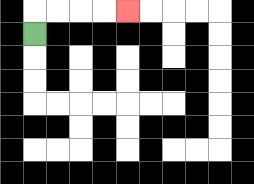{'start': '[1, 1]', 'end': '[5, 0]', 'path_directions': 'U,R,R,R,R', 'path_coordinates': '[[1, 1], [1, 0], [2, 0], [3, 0], [4, 0], [5, 0]]'}